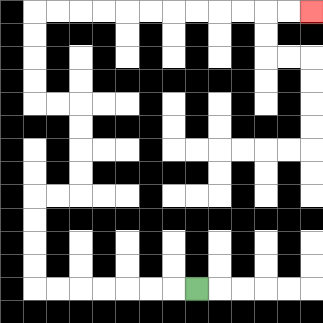{'start': '[8, 12]', 'end': '[13, 0]', 'path_directions': 'L,L,L,L,L,L,L,U,U,U,U,R,R,U,U,U,U,L,L,U,U,U,U,R,R,R,R,R,R,R,R,R,R,R,R', 'path_coordinates': '[[8, 12], [7, 12], [6, 12], [5, 12], [4, 12], [3, 12], [2, 12], [1, 12], [1, 11], [1, 10], [1, 9], [1, 8], [2, 8], [3, 8], [3, 7], [3, 6], [3, 5], [3, 4], [2, 4], [1, 4], [1, 3], [1, 2], [1, 1], [1, 0], [2, 0], [3, 0], [4, 0], [5, 0], [6, 0], [7, 0], [8, 0], [9, 0], [10, 0], [11, 0], [12, 0], [13, 0]]'}